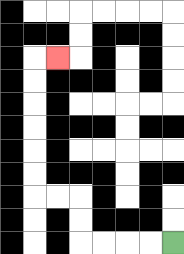{'start': '[7, 10]', 'end': '[2, 2]', 'path_directions': 'L,L,L,L,U,U,L,L,U,U,U,U,U,U,R', 'path_coordinates': '[[7, 10], [6, 10], [5, 10], [4, 10], [3, 10], [3, 9], [3, 8], [2, 8], [1, 8], [1, 7], [1, 6], [1, 5], [1, 4], [1, 3], [1, 2], [2, 2]]'}